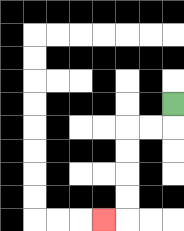{'start': '[7, 4]', 'end': '[4, 9]', 'path_directions': 'D,L,L,D,D,D,D,L', 'path_coordinates': '[[7, 4], [7, 5], [6, 5], [5, 5], [5, 6], [5, 7], [5, 8], [5, 9], [4, 9]]'}